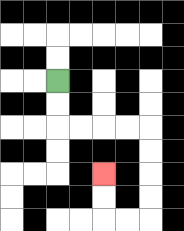{'start': '[2, 3]', 'end': '[4, 7]', 'path_directions': 'D,D,R,R,R,R,D,D,D,D,L,L,U,U', 'path_coordinates': '[[2, 3], [2, 4], [2, 5], [3, 5], [4, 5], [5, 5], [6, 5], [6, 6], [6, 7], [6, 8], [6, 9], [5, 9], [4, 9], [4, 8], [4, 7]]'}